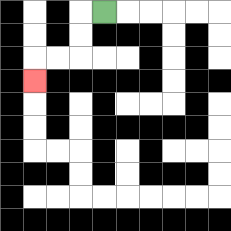{'start': '[4, 0]', 'end': '[1, 3]', 'path_directions': 'L,D,D,L,L,D', 'path_coordinates': '[[4, 0], [3, 0], [3, 1], [3, 2], [2, 2], [1, 2], [1, 3]]'}